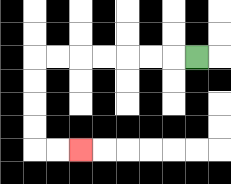{'start': '[8, 2]', 'end': '[3, 6]', 'path_directions': 'L,L,L,L,L,L,L,D,D,D,D,R,R', 'path_coordinates': '[[8, 2], [7, 2], [6, 2], [5, 2], [4, 2], [3, 2], [2, 2], [1, 2], [1, 3], [1, 4], [1, 5], [1, 6], [2, 6], [3, 6]]'}